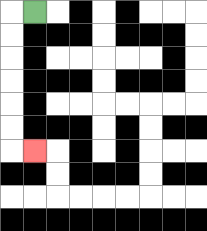{'start': '[1, 0]', 'end': '[1, 6]', 'path_directions': 'L,D,D,D,D,D,D,R', 'path_coordinates': '[[1, 0], [0, 0], [0, 1], [0, 2], [0, 3], [0, 4], [0, 5], [0, 6], [1, 6]]'}